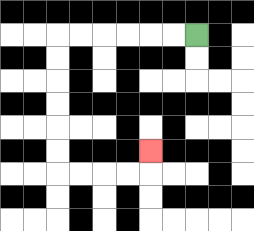{'start': '[8, 1]', 'end': '[6, 6]', 'path_directions': 'L,L,L,L,L,L,D,D,D,D,D,D,R,R,R,R,U', 'path_coordinates': '[[8, 1], [7, 1], [6, 1], [5, 1], [4, 1], [3, 1], [2, 1], [2, 2], [2, 3], [2, 4], [2, 5], [2, 6], [2, 7], [3, 7], [4, 7], [5, 7], [6, 7], [6, 6]]'}